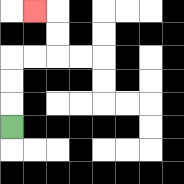{'start': '[0, 5]', 'end': '[1, 0]', 'path_directions': 'U,U,U,R,R,U,U,L', 'path_coordinates': '[[0, 5], [0, 4], [0, 3], [0, 2], [1, 2], [2, 2], [2, 1], [2, 0], [1, 0]]'}